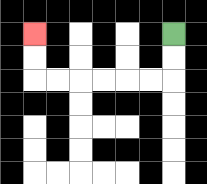{'start': '[7, 1]', 'end': '[1, 1]', 'path_directions': 'D,D,L,L,L,L,L,L,U,U', 'path_coordinates': '[[7, 1], [7, 2], [7, 3], [6, 3], [5, 3], [4, 3], [3, 3], [2, 3], [1, 3], [1, 2], [1, 1]]'}